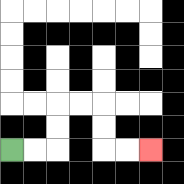{'start': '[0, 6]', 'end': '[6, 6]', 'path_directions': 'R,R,U,U,R,R,D,D,R,R', 'path_coordinates': '[[0, 6], [1, 6], [2, 6], [2, 5], [2, 4], [3, 4], [4, 4], [4, 5], [4, 6], [5, 6], [6, 6]]'}